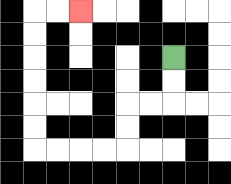{'start': '[7, 2]', 'end': '[3, 0]', 'path_directions': 'D,D,L,L,D,D,L,L,L,L,U,U,U,U,U,U,R,R', 'path_coordinates': '[[7, 2], [7, 3], [7, 4], [6, 4], [5, 4], [5, 5], [5, 6], [4, 6], [3, 6], [2, 6], [1, 6], [1, 5], [1, 4], [1, 3], [1, 2], [1, 1], [1, 0], [2, 0], [3, 0]]'}